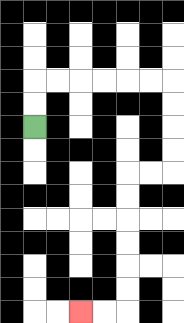{'start': '[1, 5]', 'end': '[3, 13]', 'path_directions': 'U,U,R,R,R,R,R,R,D,D,D,D,L,L,D,D,D,D,D,D,L,L', 'path_coordinates': '[[1, 5], [1, 4], [1, 3], [2, 3], [3, 3], [4, 3], [5, 3], [6, 3], [7, 3], [7, 4], [7, 5], [7, 6], [7, 7], [6, 7], [5, 7], [5, 8], [5, 9], [5, 10], [5, 11], [5, 12], [5, 13], [4, 13], [3, 13]]'}